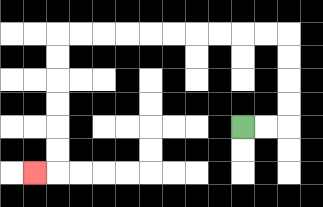{'start': '[10, 5]', 'end': '[1, 7]', 'path_directions': 'R,R,U,U,U,U,L,L,L,L,L,L,L,L,L,L,D,D,D,D,D,D,L', 'path_coordinates': '[[10, 5], [11, 5], [12, 5], [12, 4], [12, 3], [12, 2], [12, 1], [11, 1], [10, 1], [9, 1], [8, 1], [7, 1], [6, 1], [5, 1], [4, 1], [3, 1], [2, 1], [2, 2], [2, 3], [2, 4], [2, 5], [2, 6], [2, 7], [1, 7]]'}